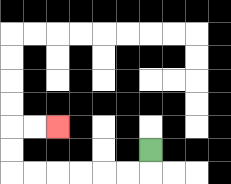{'start': '[6, 6]', 'end': '[2, 5]', 'path_directions': 'D,L,L,L,L,L,L,U,U,R,R', 'path_coordinates': '[[6, 6], [6, 7], [5, 7], [4, 7], [3, 7], [2, 7], [1, 7], [0, 7], [0, 6], [0, 5], [1, 5], [2, 5]]'}